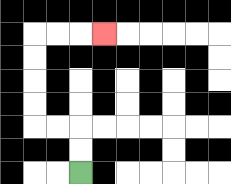{'start': '[3, 7]', 'end': '[4, 1]', 'path_directions': 'U,U,L,L,U,U,U,U,R,R,R', 'path_coordinates': '[[3, 7], [3, 6], [3, 5], [2, 5], [1, 5], [1, 4], [1, 3], [1, 2], [1, 1], [2, 1], [3, 1], [4, 1]]'}